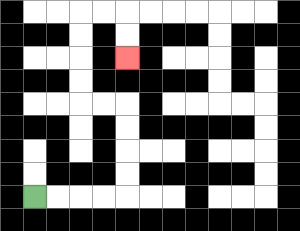{'start': '[1, 8]', 'end': '[5, 2]', 'path_directions': 'R,R,R,R,U,U,U,U,L,L,U,U,U,U,R,R,D,D', 'path_coordinates': '[[1, 8], [2, 8], [3, 8], [4, 8], [5, 8], [5, 7], [5, 6], [5, 5], [5, 4], [4, 4], [3, 4], [3, 3], [3, 2], [3, 1], [3, 0], [4, 0], [5, 0], [5, 1], [5, 2]]'}